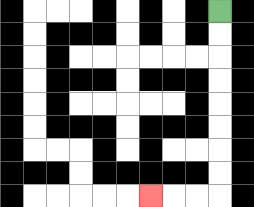{'start': '[9, 0]', 'end': '[6, 8]', 'path_directions': 'D,D,D,D,D,D,D,D,L,L,L', 'path_coordinates': '[[9, 0], [9, 1], [9, 2], [9, 3], [9, 4], [9, 5], [9, 6], [9, 7], [9, 8], [8, 8], [7, 8], [6, 8]]'}